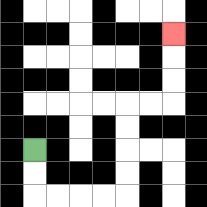{'start': '[1, 6]', 'end': '[7, 1]', 'path_directions': 'D,D,R,R,R,R,U,U,U,U,R,R,U,U,U', 'path_coordinates': '[[1, 6], [1, 7], [1, 8], [2, 8], [3, 8], [4, 8], [5, 8], [5, 7], [5, 6], [5, 5], [5, 4], [6, 4], [7, 4], [7, 3], [7, 2], [7, 1]]'}